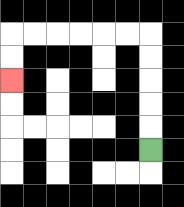{'start': '[6, 6]', 'end': '[0, 3]', 'path_directions': 'U,U,U,U,U,L,L,L,L,L,L,D,D', 'path_coordinates': '[[6, 6], [6, 5], [6, 4], [6, 3], [6, 2], [6, 1], [5, 1], [4, 1], [3, 1], [2, 1], [1, 1], [0, 1], [0, 2], [0, 3]]'}